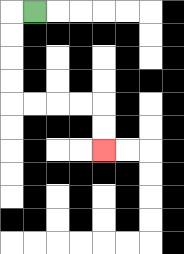{'start': '[1, 0]', 'end': '[4, 6]', 'path_directions': 'L,D,D,D,D,R,R,R,R,D,D', 'path_coordinates': '[[1, 0], [0, 0], [0, 1], [0, 2], [0, 3], [0, 4], [1, 4], [2, 4], [3, 4], [4, 4], [4, 5], [4, 6]]'}